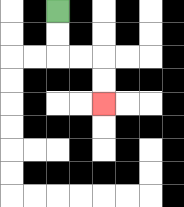{'start': '[2, 0]', 'end': '[4, 4]', 'path_directions': 'D,D,R,R,D,D', 'path_coordinates': '[[2, 0], [2, 1], [2, 2], [3, 2], [4, 2], [4, 3], [4, 4]]'}